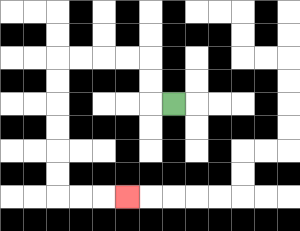{'start': '[7, 4]', 'end': '[5, 8]', 'path_directions': 'L,U,U,L,L,L,L,D,D,D,D,D,D,R,R,R', 'path_coordinates': '[[7, 4], [6, 4], [6, 3], [6, 2], [5, 2], [4, 2], [3, 2], [2, 2], [2, 3], [2, 4], [2, 5], [2, 6], [2, 7], [2, 8], [3, 8], [4, 8], [5, 8]]'}